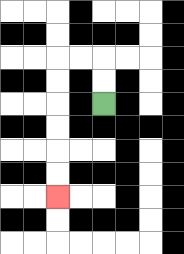{'start': '[4, 4]', 'end': '[2, 8]', 'path_directions': 'U,U,L,L,D,D,D,D,D,D', 'path_coordinates': '[[4, 4], [4, 3], [4, 2], [3, 2], [2, 2], [2, 3], [2, 4], [2, 5], [2, 6], [2, 7], [2, 8]]'}